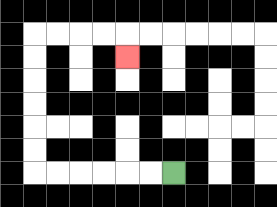{'start': '[7, 7]', 'end': '[5, 2]', 'path_directions': 'L,L,L,L,L,L,U,U,U,U,U,U,R,R,R,R,D', 'path_coordinates': '[[7, 7], [6, 7], [5, 7], [4, 7], [3, 7], [2, 7], [1, 7], [1, 6], [1, 5], [1, 4], [1, 3], [1, 2], [1, 1], [2, 1], [3, 1], [4, 1], [5, 1], [5, 2]]'}